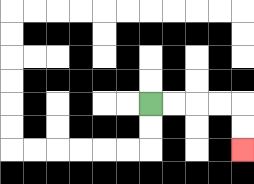{'start': '[6, 4]', 'end': '[10, 6]', 'path_directions': 'R,R,R,R,D,D', 'path_coordinates': '[[6, 4], [7, 4], [8, 4], [9, 4], [10, 4], [10, 5], [10, 6]]'}